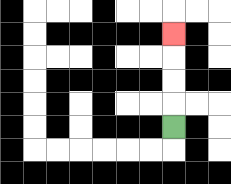{'start': '[7, 5]', 'end': '[7, 1]', 'path_directions': 'U,U,U,U', 'path_coordinates': '[[7, 5], [7, 4], [7, 3], [7, 2], [7, 1]]'}